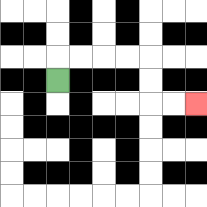{'start': '[2, 3]', 'end': '[8, 4]', 'path_directions': 'U,R,R,R,R,D,D,R,R', 'path_coordinates': '[[2, 3], [2, 2], [3, 2], [4, 2], [5, 2], [6, 2], [6, 3], [6, 4], [7, 4], [8, 4]]'}